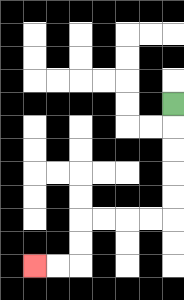{'start': '[7, 4]', 'end': '[1, 11]', 'path_directions': 'D,D,D,D,D,L,L,L,L,D,D,L,L', 'path_coordinates': '[[7, 4], [7, 5], [7, 6], [7, 7], [7, 8], [7, 9], [6, 9], [5, 9], [4, 9], [3, 9], [3, 10], [3, 11], [2, 11], [1, 11]]'}